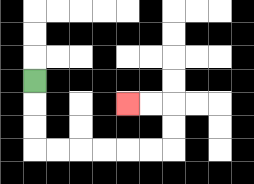{'start': '[1, 3]', 'end': '[5, 4]', 'path_directions': 'D,D,D,R,R,R,R,R,R,U,U,L,L', 'path_coordinates': '[[1, 3], [1, 4], [1, 5], [1, 6], [2, 6], [3, 6], [4, 6], [5, 6], [6, 6], [7, 6], [7, 5], [7, 4], [6, 4], [5, 4]]'}